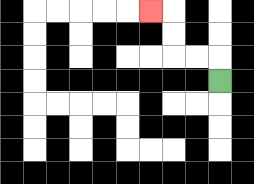{'start': '[9, 3]', 'end': '[6, 0]', 'path_directions': 'U,L,L,U,U,L', 'path_coordinates': '[[9, 3], [9, 2], [8, 2], [7, 2], [7, 1], [7, 0], [6, 0]]'}